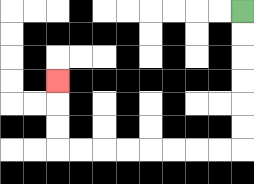{'start': '[10, 0]', 'end': '[2, 3]', 'path_directions': 'D,D,D,D,D,D,L,L,L,L,L,L,L,L,U,U,U', 'path_coordinates': '[[10, 0], [10, 1], [10, 2], [10, 3], [10, 4], [10, 5], [10, 6], [9, 6], [8, 6], [7, 6], [6, 6], [5, 6], [4, 6], [3, 6], [2, 6], [2, 5], [2, 4], [2, 3]]'}